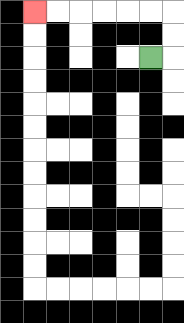{'start': '[6, 2]', 'end': '[1, 0]', 'path_directions': 'R,U,U,L,L,L,L,L,L', 'path_coordinates': '[[6, 2], [7, 2], [7, 1], [7, 0], [6, 0], [5, 0], [4, 0], [3, 0], [2, 0], [1, 0]]'}